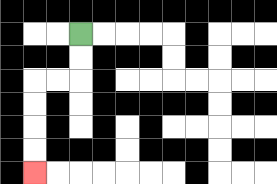{'start': '[3, 1]', 'end': '[1, 7]', 'path_directions': 'D,D,L,L,D,D,D,D', 'path_coordinates': '[[3, 1], [3, 2], [3, 3], [2, 3], [1, 3], [1, 4], [1, 5], [1, 6], [1, 7]]'}